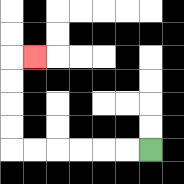{'start': '[6, 6]', 'end': '[1, 2]', 'path_directions': 'L,L,L,L,L,L,U,U,U,U,R', 'path_coordinates': '[[6, 6], [5, 6], [4, 6], [3, 6], [2, 6], [1, 6], [0, 6], [0, 5], [0, 4], [0, 3], [0, 2], [1, 2]]'}